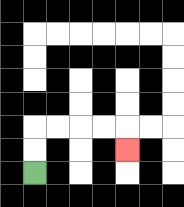{'start': '[1, 7]', 'end': '[5, 6]', 'path_directions': 'U,U,R,R,R,R,D', 'path_coordinates': '[[1, 7], [1, 6], [1, 5], [2, 5], [3, 5], [4, 5], [5, 5], [5, 6]]'}